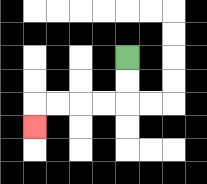{'start': '[5, 2]', 'end': '[1, 5]', 'path_directions': 'D,D,L,L,L,L,D', 'path_coordinates': '[[5, 2], [5, 3], [5, 4], [4, 4], [3, 4], [2, 4], [1, 4], [1, 5]]'}